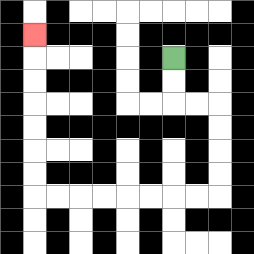{'start': '[7, 2]', 'end': '[1, 1]', 'path_directions': 'D,D,R,R,D,D,D,D,L,L,L,L,L,L,L,L,U,U,U,U,U,U,U', 'path_coordinates': '[[7, 2], [7, 3], [7, 4], [8, 4], [9, 4], [9, 5], [9, 6], [9, 7], [9, 8], [8, 8], [7, 8], [6, 8], [5, 8], [4, 8], [3, 8], [2, 8], [1, 8], [1, 7], [1, 6], [1, 5], [1, 4], [1, 3], [1, 2], [1, 1]]'}